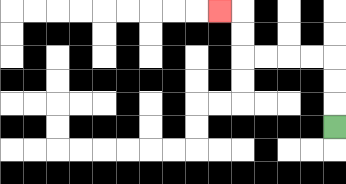{'start': '[14, 5]', 'end': '[9, 0]', 'path_directions': 'U,U,U,L,L,L,L,U,U,L', 'path_coordinates': '[[14, 5], [14, 4], [14, 3], [14, 2], [13, 2], [12, 2], [11, 2], [10, 2], [10, 1], [10, 0], [9, 0]]'}